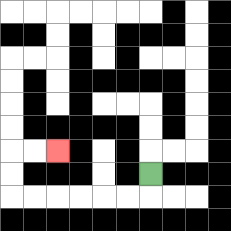{'start': '[6, 7]', 'end': '[2, 6]', 'path_directions': 'D,L,L,L,L,L,L,U,U,R,R', 'path_coordinates': '[[6, 7], [6, 8], [5, 8], [4, 8], [3, 8], [2, 8], [1, 8], [0, 8], [0, 7], [0, 6], [1, 6], [2, 6]]'}